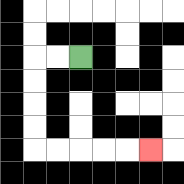{'start': '[3, 2]', 'end': '[6, 6]', 'path_directions': 'L,L,D,D,D,D,R,R,R,R,R', 'path_coordinates': '[[3, 2], [2, 2], [1, 2], [1, 3], [1, 4], [1, 5], [1, 6], [2, 6], [3, 6], [4, 6], [5, 6], [6, 6]]'}